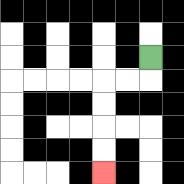{'start': '[6, 2]', 'end': '[4, 7]', 'path_directions': 'D,L,L,D,D,D,D', 'path_coordinates': '[[6, 2], [6, 3], [5, 3], [4, 3], [4, 4], [4, 5], [4, 6], [4, 7]]'}